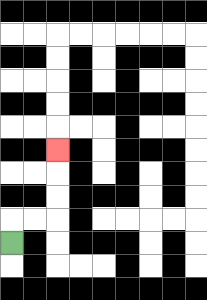{'start': '[0, 10]', 'end': '[2, 6]', 'path_directions': 'U,R,R,U,U,U', 'path_coordinates': '[[0, 10], [0, 9], [1, 9], [2, 9], [2, 8], [2, 7], [2, 6]]'}